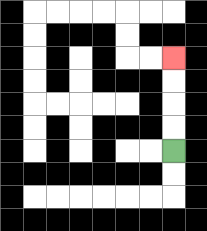{'start': '[7, 6]', 'end': '[7, 2]', 'path_directions': 'U,U,U,U', 'path_coordinates': '[[7, 6], [7, 5], [7, 4], [7, 3], [7, 2]]'}